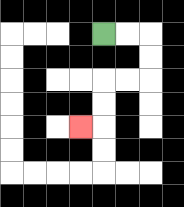{'start': '[4, 1]', 'end': '[3, 5]', 'path_directions': 'R,R,D,D,L,L,D,D,L', 'path_coordinates': '[[4, 1], [5, 1], [6, 1], [6, 2], [6, 3], [5, 3], [4, 3], [4, 4], [4, 5], [3, 5]]'}